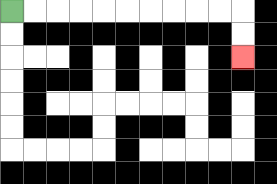{'start': '[0, 0]', 'end': '[10, 2]', 'path_directions': 'R,R,R,R,R,R,R,R,R,R,D,D', 'path_coordinates': '[[0, 0], [1, 0], [2, 0], [3, 0], [4, 0], [5, 0], [6, 0], [7, 0], [8, 0], [9, 0], [10, 0], [10, 1], [10, 2]]'}